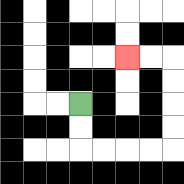{'start': '[3, 4]', 'end': '[5, 2]', 'path_directions': 'D,D,R,R,R,R,U,U,U,U,L,L', 'path_coordinates': '[[3, 4], [3, 5], [3, 6], [4, 6], [5, 6], [6, 6], [7, 6], [7, 5], [7, 4], [7, 3], [7, 2], [6, 2], [5, 2]]'}